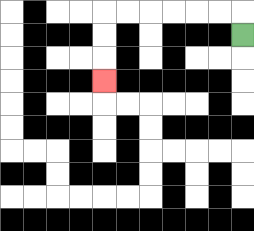{'start': '[10, 1]', 'end': '[4, 3]', 'path_directions': 'U,L,L,L,L,L,L,D,D,D', 'path_coordinates': '[[10, 1], [10, 0], [9, 0], [8, 0], [7, 0], [6, 0], [5, 0], [4, 0], [4, 1], [4, 2], [4, 3]]'}